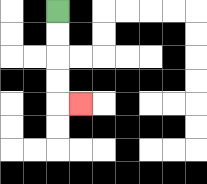{'start': '[2, 0]', 'end': '[3, 4]', 'path_directions': 'D,D,D,D,R', 'path_coordinates': '[[2, 0], [2, 1], [2, 2], [2, 3], [2, 4], [3, 4]]'}